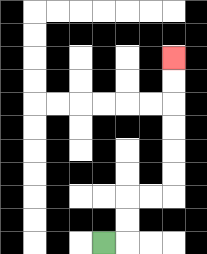{'start': '[4, 10]', 'end': '[7, 2]', 'path_directions': 'R,U,U,R,R,U,U,U,U,U,U', 'path_coordinates': '[[4, 10], [5, 10], [5, 9], [5, 8], [6, 8], [7, 8], [7, 7], [7, 6], [7, 5], [7, 4], [7, 3], [7, 2]]'}